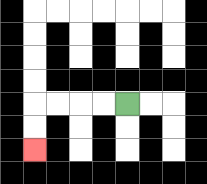{'start': '[5, 4]', 'end': '[1, 6]', 'path_directions': 'L,L,L,L,D,D', 'path_coordinates': '[[5, 4], [4, 4], [3, 4], [2, 4], [1, 4], [1, 5], [1, 6]]'}